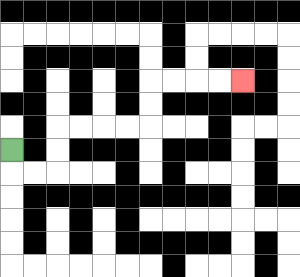{'start': '[0, 6]', 'end': '[10, 3]', 'path_directions': 'D,R,R,U,U,R,R,R,R,U,U,R,R,R,R', 'path_coordinates': '[[0, 6], [0, 7], [1, 7], [2, 7], [2, 6], [2, 5], [3, 5], [4, 5], [5, 5], [6, 5], [6, 4], [6, 3], [7, 3], [8, 3], [9, 3], [10, 3]]'}